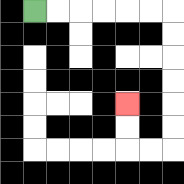{'start': '[1, 0]', 'end': '[5, 4]', 'path_directions': 'R,R,R,R,R,R,D,D,D,D,D,D,L,L,U,U', 'path_coordinates': '[[1, 0], [2, 0], [3, 0], [4, 0], [5, 0], [6, 0], [7, 0], [7, 1], [7, 2], [7, 3], [7, 4], [7, 5], [7, 6], [6, 6], [5, 6], [5, 5], [5, 4]]'}